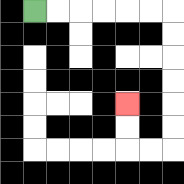{'start': '[1, 0]', 'end': '[5, 4]', 'path_directions': 'R,R,R,R,R,R,D,D,D,D,D,D,L,L,U,U', 'path_coordinates': '[[1, 0], [2, 0], [3, 0], [4, 0], [5, 0], [6, 0], [7, 0], [7, 1], [7, 2], [7, 3], [7, 4], [7, 5], [7, 6], [6, 6], [5, 6], [5, 5], [5, 4]]'}